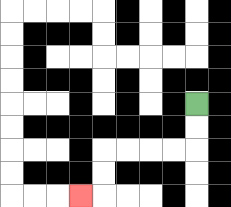{'start': '[8, 4]', 'end': '[3, 8]', 'path_directions': 'D,D,L,L,L,L,D,D,L', 'path_coordinates': '[[8, 4], [8, 5], [8, 6], [7, 6], [6, 6], [5, 6], [4, 6], [4, 7], [4, 8], [3, 8]]'}